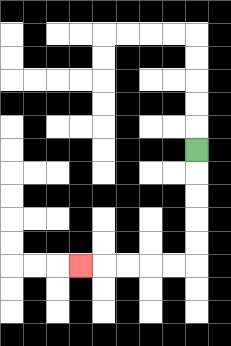{'start': '[8, 6]', 'end': '[3, 11]', 'path_directions': 'D,D,D,D,D,L,L,L,L,L', 'path_coordinates': '[[8, 6], [8, 7], [8, 8], [8, 9], [8, 10], [8, 11], [7, 11], [6, 11], [5, 11], [4, 11], [3, 11]]'}